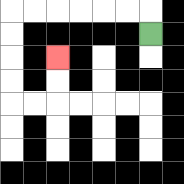{'start': '[6, 1]', 'end': '[2, 2]', 'path_directions': 'U,L,L,L,L,L,L,D,D,D,D,R,R,U,U', 'path_coordinates': '[[6, 1], [6, 0], [5, 0], [4, 0], [3, 0], [2, 0], [1, 0], [0, 0], [0, 1], [0, 2], [0, 3], [0, 4], [1, 4], [2, 4], [2, 3], [2, 2]]'}